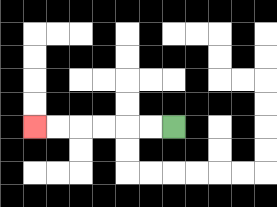{'start': '[7, 5]', 'end': '[1, 5]', 'path_directions': 'L,L,L,L,L,L', 'path_coordinates': '[[7, 5], [6, 5], [5, 5], [4, 5], [3, 5], [2, 5], [1, 5]]'}